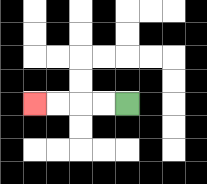{'start': '[5, 4]', 'end': '[1, 4]', 'path_directions': 'L,L,L,L', 'path_coordinates': '[[5, 4], [4, 4], [3, 4], [2, 4], [1, 4]]'}